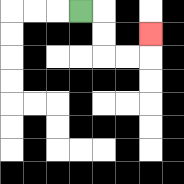{'start': '[3, 0]', 'end': '[6, 1]', 'path_directions': 'R,D,D,R,R,U', 'path_coordinates': '[[3, 0], [4, 0], [4, 1], [4, 2], [5, 2], [6, 2], [6, 1]]'}